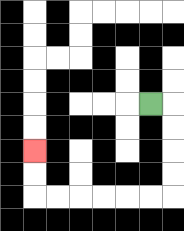{'start': '[6, 4]', 'end': '[1, 6]', 'path_directions': 'R,D,D,D,D,L,L,L,L,L,L,U,U', 'path_coordinates': '[[6, 4], [7, 4], [7, 5], [7, 6], [7, 7], [7, 8], [6, 8], [5, 8], [4, 8], [3, 8], [2, 8], [1, 8], [1, 7], [1, 6]]'}